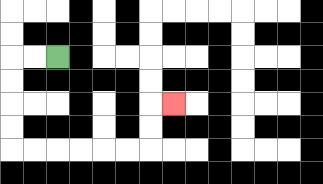{'start': '[2, 2]', 'end': '[7, 4]', 'path_directions': 'L,L,D,D,D,D,R,R,R,R,R,R,U,U,R', 'path_coordinates': '[[2, 2], [1, 2], [0, 2], [0, 3], [0, 4], [0, 5], [0, 6], [1, 6], [2, 6], [3, 6], [4, 6], [5, 6], [6, 6], [6, 5], [6, 4], [7, 4]]'}